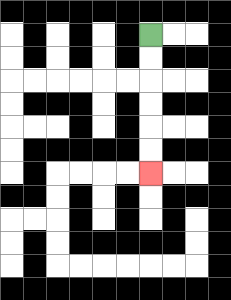{'start': '[6, 1]', 'end': '[6, 7]', 'path_directions': 'D,D,D,D,D,D', 'path_coordinates': '[[6, 1], [6, 2], [6, 3], [6, 4], [6, 5], [6, 6], [6, 7]]'}